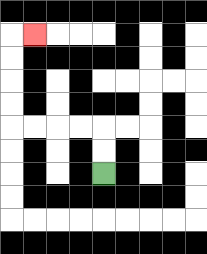{'start': '[4, 7]', 'end': '[1, 1]', 'path_directions': 'U,U,L,L,L,L,U,U,U,U,R', 'path_coordinates': '[[4, 7], [4, 6], [4, 5], [3, 5], [2, 5], [1, 5], [0, 5], [0, 4], [0, 3], [0, 2], [0, 1], [1, 1]]'}